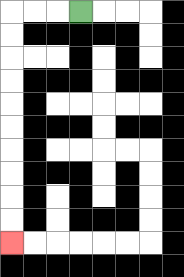{'start': '[3, 0]', 'end': '[0, 10]', 'path_directions': 'L,L,L,D,D,D,D,D,D,D,D,D,D', 'path_coordinates': '[[3, 0], [2, 0], [1, 0], [0, 0], [0, 1], [0, 2], [0, 3], [0, 4], [0, 5], [0, 6], [0, 7], [0, 8], [0, 9], [0, 10]]'}